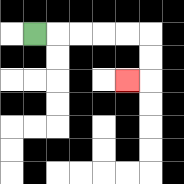{'start': '[1, 1]', 'end': '[5, 3]', 'path_directions': 'R,R,R,R,R,D,D,L', 'path_coordinates': '[[1, 1], [2, 1], [3, 1], [4, 1], [5, 1], [6, 1], [6, 2], [6, 3], [5, 3]]'}